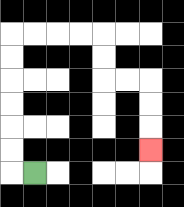{'start': '[1, 7]', 'end': '[6, 6]', 'path_directions': 'L,U,U,U,U,U,U,R,R,R,R,D,D,R,R,D,D,D', 'path_coordinates': '[[1, 7], [0, 7], [0, 6], [0, 5], [0, 4], [0, 3], [0, 2], [0, 1], [1, 1], [2, 1], [3, 1], [4, 1], [4, 2], [4, 3], [5, 3], [6, 3], [6, 4], [6, 5], [6, 6]]'}